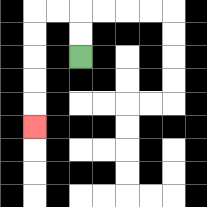{'start': '[3, 2]', 'end': '[1, 5]', 'path_directions': 'U,U,L,L,D,D,D,D,D', 'path_coordinates': '[[3, 2], [3, 1], [3, 0], [2, 0], [1, 0], [1, 1], [1, 2], [1, 3], [1, 4], [1, 5]]'}